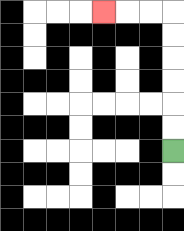{'start': '[7, 6]', 'end': '[4, 0]', 'path_directions': 'U,U,U,U,U,U,L,L,L', 'path_coordinates': '[[7, 6], [7, 5], [7, 4], [7, 3], [7, 2], [7, 1], [7, 0], [6, 0], [5, 0], [4, 0]]'}